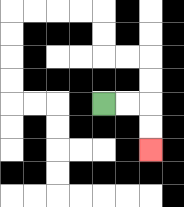{'start': '[4, 4]', 'end': '[6, 6]', 'path_directions': 'R,R,D,D', 'path_coordinates': '[[4, 4], [5, 4], [6, 4], [6, 5], [6, 6]]'}